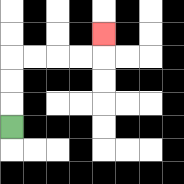{'start': '[0, 5]', 'end': '[4, 1]', 'path_directions': 'U,U,U,R,R,R,R,U', 'path_coordinates': '[[0, 5], [0, 4], [0, 3], [0, 2], [1, 2], [2, 2], [3, 2], [4, 2], [4, 1]]'}